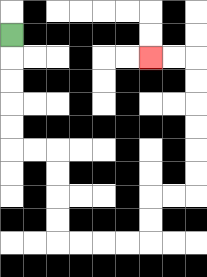{'start': '[0, 1]', 'end': '[6, 2]', 'path_directions': 'D,D,D,D,D,R,R,D,D,D,D,R,R,R,R,U,U,R,R,U,U,U,U,U,U,L,L', 'path_coordinates': '[[0, 1], [0, 2], [0, 3], [0, 4], [0, 5], [0, 6], [1, 6], [2, 6], [2, 7], [2, 8], [2, 9], [2, 10], [3, 10], [4, 10], [5, 10], [6, 10], [6, 9], [6, 8], [7, 8], [8, 8], [8, 7], [8, 6], [8, 5], [8, 4], [8, 3], [8, 2], [7, 2], [6, 2]]'}